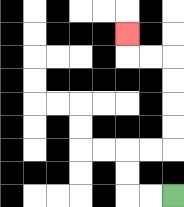{'start': '[7, 8]', 'end': '[5, 1]', 'path_directions': 'L,L,U,U,R,R,U,U,U,U,L,L,U', 'path_coordinates': '[[7, 8], [6, 8], [5, 8], [5, 7], [5, 6], [6, 6], [7, 6], [7, 5], [7, 4], [7, 3], [7, 2], [6, 2], [5, 2], [5, 1]]'}